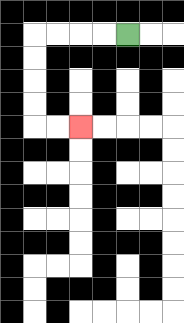{'start': '[5, 1]', 'end': '[3, 5]', 'path_directions': 'L,L,L,L,D,D,D,D,R,R', 'path_coordinates': '[[5, 1], [4, 1], [3, 1], [2, 1], [1, 1], [1, 2], [1, 3], [1, 4], [1, 5], [2, 5], [3, 5]]'}